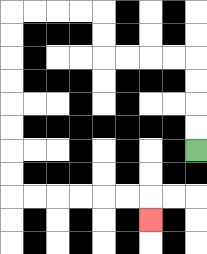{'start': '[8, 6]', 'end': '[6, 9]', 'path_directions': 'U,U,U,U,L,L,L,L,U,U,L,L,L,L,D,D,D,D,D,D,D,D,R,R,R,R,R,R,D', 'path_coordinates': '[[8, 6], [8, 5], [8, 4], [8, 3], [8, 2], [7, 2], [6, 2], [5, 2], [4, 2], [4, 1], [4, 0], [3, 0], [2, 0], [1, 0], [0, 0], [0, 1], [0, 2], [0, 3], [0, 4], [0, 5], [0, 6], [0, 7], [0, 8], [1, 8], [2, 8], [3, 8], [4, 8], [5, 8], [6, 8], [6, 9]]'}